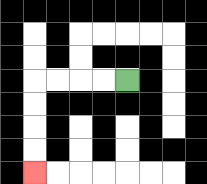{'start': '[5, 3]', 'end': '[1, 7]', 'path_directions': 'L,L,L,L,D,D,D,D', 'path_coordinates': '[[5, 3], [4, 3], [3, 3], [2, 3], [1, 3], [1, 4], [1, 5], [1, 6], [1, 7]]'}